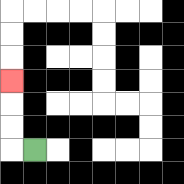{'start': '[1, 6]', 'end': '[0, 3]', 'path_directions': 'L,U,U,U', 'path_coordinates': '[[1, 6], [0, 6], [0, 5], [0, 4], [0, 3]]'}